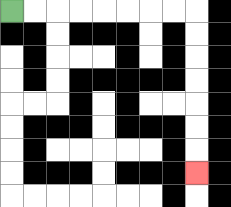{'start': '[0, 0]', 'end': '[8, 7]', 'path_directions': 'R,R,R,R,R,R,R,R,D,D,D,D,D,D,D', 'path_coordinates': '[[0, 0], [1, 0], [2, 0], [3, 0], [4, 0], [5, 0], [6, 0], [7, 0], [8, 0], [8, 1], [8, 2], [8, 3], [8, 4], [8, 5], [8, 6], [8, 7]]'}